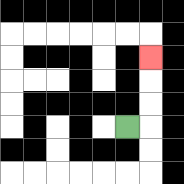{'start': '[5, 5]', 'end': '[6, 2]', 'path_directions': 'R,U,U,U', 'path_coordinates': '[[5, 5], [6, 5], [6, 4], [6, 3], [6, 2]]'}